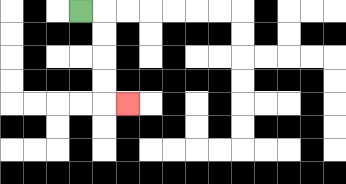{'start': '[3, 0]', 'end': '[5, 4]', 'path_directions': 'R,D,D,D,D,R', 'path_coordinates': '[[3, 0], [4, 0], [4, 1], [4, 2], [4, 3], [4, 4], [5, 4]]'}